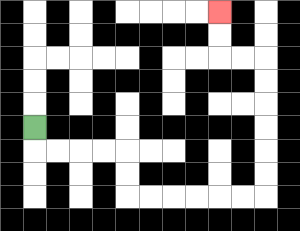{'start': '[1, 5]', 'end': '[9, 0]', 'path_directions': 'D,R,R,R,R,D,D,R,R,R,R,R,R,U,U,U,U,U,U,L,L,U,U', 'path_coordinates': '[[1, 5], [1, 6], [2, 6], [3, 6], [4, 6], [5, 6], [5, 7], [5, 8], [6, 8], [7, 8], [8, 8], [9, 8], [10, 8], [11, 8], [11, 7], [11, 6], [11, 5], [11, 4], [11, 3], [11, 2], [10, 2], [9, 2], [9, 1], [9, 0]]'}